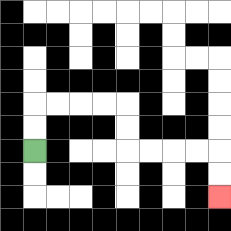{'start': '[1, 6]', 'end': '[9, 8]', 'path_directions': 'U,U,R,R,R,R,D,D,R,R,R,R,D,D', 'path_coordinates': '[[1, 6], [1, 5], [1, 4], [2, 4], [3, 4], [4, 4], [5, 4], [5, 5], [5, 6], [6, 6], [7, 6], [8, 6], [9, 6], [9, 7], [9, 8]]'}